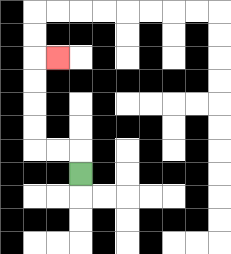{'start': '[3, 7]', 'end': '[2, 2]', 'path_directions': 'U,L,L,U,U,U,U,R', 'path_coordinates': '[[3, 7], [3, 6], [2, 6], [1, 6], [1, 5], [1, 4], [1, 3], [1, 2], [2, 2]]'}